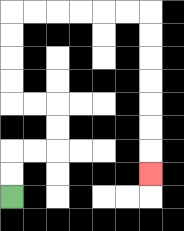{'start': '[0, 8]', 'end': '[6, 7]', 'path_directions': 'U,U,R,R,U,U,L,L,U,U,U,U,R,R,R,R,R,R,D,D,D,D,D,D,D', 'path_coordinates': '[[0, 8], [0, 7], [0, 6], [1, 6], [2, 6], [2, 5], [2, 4], [1, 4], [0, 4], [0, 3], [0, 2], [0, 1], [0, 0], [1, 0], [2, 0], [3, 0], [4, 0], [5, 0], [6, 0], [6, 1], [6, 2], [6, 3], [6, 4], [6, 5], [6, 6], [6, 7]]'}